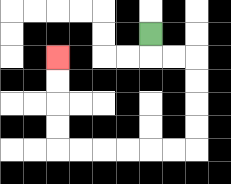{'start': '[6, 1]', 'end': '[2, 2]', 'path_directions': 'D,R,R,D,D,D,D,L,L,L,L,L,L,U,U,U,U', 'path_coordinates': '[[6, 1], [6, 2], [7, 2], [8, 2], [8, 3], [8, 4], [8, 5], [8, 6], [7, 6], [6, 6], [5, 6], [4, 6], [3, 6], [2, 6], [2, 5], [2, 4], [2, 3], [2, 2]]'}